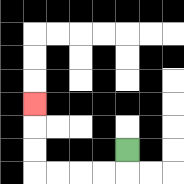{'start': '[5, 6]', 'end': '[1, 4]', 'path_directions': 'D,L,L,L,L,U,U,U', 'path_coordinates': '[[5, 6], [5, 7], [4, 7], [3, 7], [2, 7], [1, 7], [1, 6], [1, 5], [1, 4]]'}